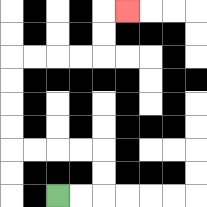{'start': '[2, 8]', 'end': '[5, 0]', 'path_directions': 'R,R,U,U,L,L,L,L,U,U,U,U,R,R,R,R,U,U,R', 'path_coordinates': '[[2, 8], [3, 8], [4, 8], [4, 7], [4, 6], [3, 6], [2, 6], [1, 6], [0, 6], [0, 5], [0, 4], [0, 3], [0, 2], [1, 2], [2, 2], [3, 2], [4, 2], [4, 1], [4, 0], [5, 0]]'}